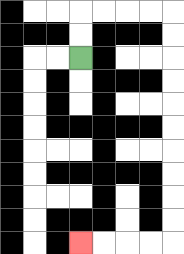{'start': '[3, 2]', 'end': '[3, 10]', 'path_directions': 'U,U,R,R,R,R,D,D,D,D,D,D,D,D,D,D,L,L,L,L', 'path_coordinates': '[[3, 2], [3, 1], [3, 0], [4, 0], [5, 0], [6, 0], [7, 0], [7, 1], [7, 2], [7, 3], [7, 4], [7, 5], [7, 6], [7, 7], [7, 8], [7, 9], [7, 10], [6, 10], [5, 10], [4, 10], [3, 10]]'}